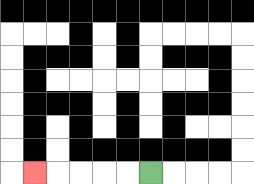{'start': '[6, 7]', 'end': '[1, 7]', 'path_directions': 'L,L,L,L,L', 'path_coordinates': '[[6, 7], [5, 7], [4, 7], [3, 7], [2, 7], [1, 7]]'}